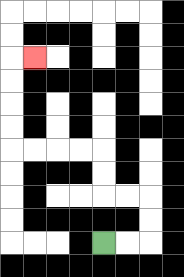{'start': '[4, 10]', 'end': '[1, 2]', 'path_directions': 'R,R,U,U,L,L,U,U,L,L,L,L,U,U,U,U,R', 'path_coordinates': '[[4, 10], [5, 10], [6, 10], [6, 9], [6, 8], [5, 8], [4, 8], [4, 7], [4, 6], [3, 6], [2, 6], [1, 6], [0, 6], [0, 5], [0, 4], [0, 3], [0, 2], [1, 2]]'}